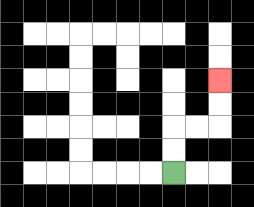{'start': '[7, 7]', 'end': '[9, 3]', 'path_directions': 'U,U,R,R,U,U', 'path_coordinates': '[[7, 7], [7, 6], [7, 5], [8, 5], [9, 5], [9, 4], [9, 3]]'}